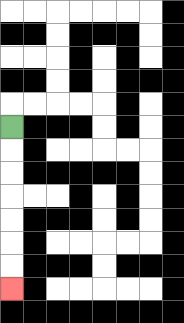{'start': '[0, 5]', 'end': '[0, 12]', 'path_directions': 'D,D,D,D,D,D,D', 'path_coordinates': '[[0, 5], [0, 6], [0, 7], [0, 8], [0, 9], [0, 10], [0, 11], [0, 12]]'}